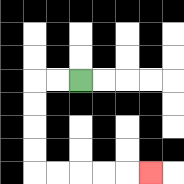{'start': '[3, 3]', 'end': '[6, 7]', 'path_directions': 'L,L,D,D,D,D,R,R,R,R,R', 'path_coordinates': '[[3, 3], [2, 3], [1, 3], [1, 4], [1, 5], [1, 6], [1, 7], [2, 7], [3, 7], [4, 7], [5, 7], [6, 7]]'}